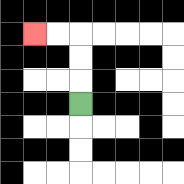{'start': '[3, 4]', 'end': '[1, 1]', 'path_directions': 'U,U,U,L,L', 'path_coordinates': '[[3, 4], [3, 3], [3, 2], [3, 1], [2, 1], [1, 1]]'}